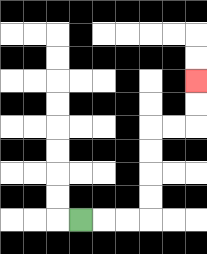{'start': '[3, 9]', 'end': '[8, 3]', 'path_directions': 'R,R,R,U,U,U,U,R,R,U,U', 'path_coordinates': '[[3, 9], [4, 9], [5, 9], [6, 9], [6, 8], [6, 7], [6, 6], [6, 5], [7, 5], [8, 5], [8, 4], [8, 3]]'}